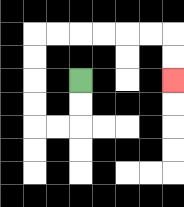{'start': '[3, 3]', 'end': '[7, 3]', 'path_directions': 'D,D,L,L,U,U,U,U,R,R,R,R,R,R,D,D', 'path_coordinates': '[[3, 3], [3, 4], [3, 5], [2, 5], [1, 5], [1, 4], [1, 3], [1, 2], [1, 1], [2, 1], [3, 1], [4, 1], [5, 1], [6, 1], [7, 1], [7, 2], [7, 3]]'}